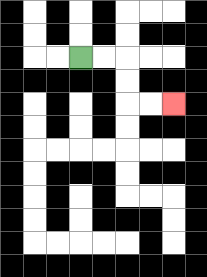{'start': '[3, 2]', 'end': '[7, 4]', 'path_directions': 'R,R,D,D,R,R', 'path_coordinates': '[[3, 2], [4, 2], [5, 2], [5, 3], [5, 4], [6, 4], [7, 4]]'}